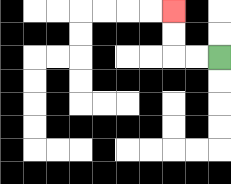{'start': '[9, 2]', 'end': '[7, 0]', 'path_directions': 'L,L,U,U', 'path_coordinates': '[[9, 2], [8, 2], [7, 2], [7, 1], [7, 0]]'}